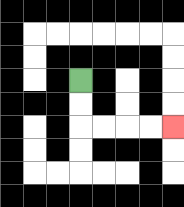{'start': '[3, 3]', 'end': '[7, 5]', 'path_directions': 'D,D,R,R,R,R', 'path_coordinates': '[[3, 3], [3, 4], [3, 5], [4, 5], [5, 5], [6, 5], [7, 5]]'}